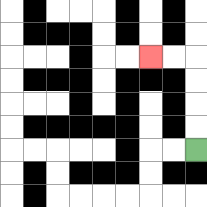{'start': '[8, 6]', 'end': '[6, 2]', 'path_directions': 'U,U,U,U,L,L', 'path_coordinates': '[[8, 6], [8, 5], [8, 4], [8, 3], [8, 2], [7, 2], [6, 2]]'}